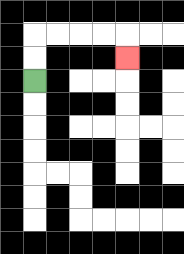{'start': '[1, 3]', 'end': '[5, 2]', 'path_directions': 'U,U,R,R,R,R,D', 'path_coordinates': '[[1, 3], [1, 2], [1, 1], [2, 1], [3, 1], [4, 1], [5, 1], [5, 2]]'}